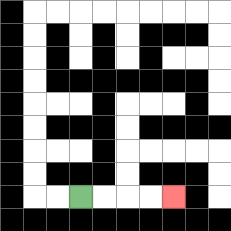{'start': '[3, 8]', 'end': '[7, 8]', 'path_directions': 'R,R,R,R', 'path_coordinates': '[[3, 8], [4, 8], [5, 8], [6, 8], [7, 8]]'}